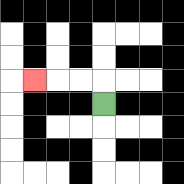{'start': '[4, 4]', 'end': '[1, 3]', 'path_directions': 'U,L,L,L', 'path_coordinates': '[[4, 4], [4, 3], [3, 3], [2, 3], [1, 3]]'}